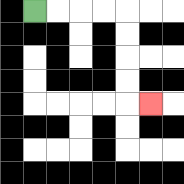{'start': '[1, 0]', 'end': '[6, 4]', 'path_directions': 'R,R,R,R,D,D,D,D,R', 'path_coordinates': '[[1, 0], [2, 0], [3, 0], [4, 0], [5, 0], [5, 1], [5, 2], [5, 3], [5, 4], [6, 4]]'}